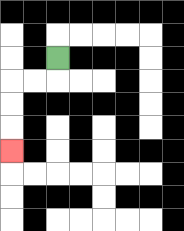{'start': '[2, 2]', 'end': '[0, 6]', 'path_directions': 'D,L,L,D,D,D', 'path_coordinates': '[[2, 2], [2, 3], [1, 3], [0, 3], [0, 4], [0, 5], [0, 6]]'}